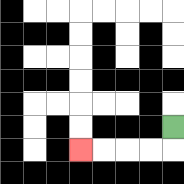{'start': '[7, 5]', 'end': '[3, 6]', 'path_directions': 'D,L,L,L,L', 'path_coordinates': '[[7, 5], [7, 6], [6, 6], [5, 6], [4, 6], [3, 6]]'}